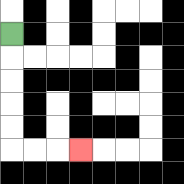{'start': '[0, 1]', 'end': '[3, 6]', 'path_directions': 'D,D,D,D,D,R,R,R', 'path_coordinates': '[[0, 1], [0, 2], [0, 3], [0, 4], [0, 5], [0, 6], [1, 6], [2, 6], [3, 6]]'}